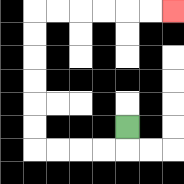{'start': '[5, 5]', 'end': '[7, 0]', 'path_directions': 'D,L,L,L,L,U,U,U,U,U,U,R,R,R,R,R,R', 'path_coordinates': '[[5, 5], [5, 6], [4, 6], [3, 6], [2, 6], [1, 6], [1, 5], [1, 4], [1, 3], [1, 2], [1, 1], [1, 0], [2, 0], [3, 0], [4, 0], [5, 0], [6, 0], [7, 0]]'}